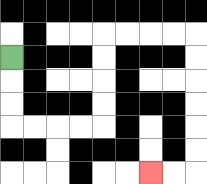{'start': '[0, 2]', 'end': '[6, 7]', 'path_directions': 'D,D,D,R,R,R,R,U,U,U,U,R,R,R,R,D,D,D,D,D,D,L,L', 'path_coordinates': '[[0, 2], [0, 3], [0, 4], [0, 5], [1, 5], [2, 5], [3, 5], [4, 5], [4, 4], [4, 3], [4, 2], [4, 1], [5, 1], [6, 1], [7, 1], [8, 1], [8, 2], [8, 3], [8, 4], [8, 5], [8, 6], [8, 7], [7, 7], [6, 7]]'}